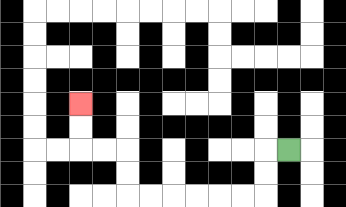{'start': '[12, 6]', 'end': '[3, 4]', 'path_directions': 'L,D,D,L,L,L,L,L,L,U,U,L,L,U,U', 'path_coordinates': '[[12, 6], [11, 6], [11, 7], [11, 8], [10, 8], [9, 8], [8, 8], [7, 8], [6, 8], [5, 8], [5, 7], [5, 6], [4, 6], [3, 6], [3, 5], [3, 4]]'}